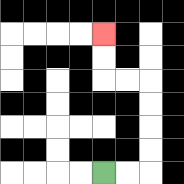{'start': '[4, 7]', 'end': '[4, 1]', 'path_directions': 'R,R,U,U,U,U,L,L,U,U', 'path_coordinates': '[[4, 7], [5, 7], [6, 7], [6, 6], [6, 5], [6, 4], [6, 3], [5, 3], [4, 3], [4, 2], [4, 1]]'}